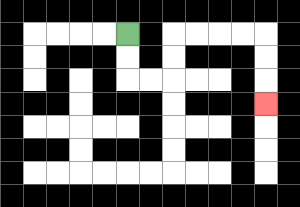{'start': '[5, 1]', 'end': '[11, 4]', 'path_directions': 'D,D,R,R,U,U,R,R,R,R,D,D,D', 'path_coordinates': '[[5, 1], [5, 2], [5, 3], [6, 3], [7, 3], [7, 2], [7, 1], [8, 1], [9, 1], [10, 1], [11, 1], [11, 2], [11, 3], [11, 4]]'}